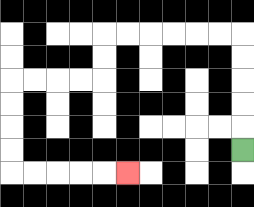{'start': '[10, 6]', 'end': '[5, 7]', 'path_directions': 'U,U,U,U,U,L,L,L,L,L,L,D,D,L,L,L,L,D,D,D,D,R,R,R,R,R', 'path_coordinates': '[[10, 6], [10, 5], [10, 4], [10, 3], [10, 2], [10, 1], [9, 1], [8, 1], [7, 1], [6, 1], [5, 1], [4, 1], [4, 2], [4, 3], [3, 3], [2, 3], [1, 3], [0, 3], [0, 4], [0, 5], [0, 6], [0, 7], [1, 7], [2, 7], [3, 7], [4, 7], [5, 7]]'}